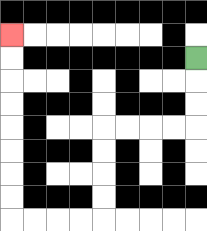{'start': '[8, 2]', 'end': '[0, 1]', 'path_directions': 'D,D,D,L,L,L,L,D,D,D,D,L,L,L,L,U,U,U,U,U,U,U,U', 'path_coordinates': '[[8, 2], [8, 3], [8, 4], [8, 5], [7, 5], [6, 5], [5, 5], [4, 5], [4, 6], [4, 7], [4, 8], [4, 9], [3, 9], [2, 9], [1, 9], [0, 9], [0, 8], [0, 7], [0, 6], [0, 5], [0, 4], [0, 3], [0, 2], [0, 1]]'}